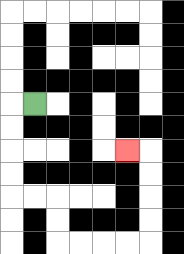{'start': '[1, 4]', 'end': '[5, 6]', 'path_directions': 'L,D,D,D,D,R,R,D,D,R,R,R,R,U,U,U,U,L', 'path_coordinates': '[[1, 4], [0, 4], [0, 5], [0, 6], [0, 7], [0, 8], [1, 8], [2, 8], [2, 9], [2, 10], [3, 10], [4, 10], [5, 10], [6, 10], [6, 9], [6, 8], [6, 7], [6, 6], [5, 6]]'}